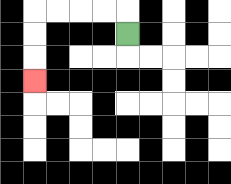{'start': '[5, 1]', 'end': '[1, 3]', 'path_directions': 'U,L,L,L,L,D,D,D', 'path_coordinates': '[[5, 1], [5, 0], [4, 0], [3, 0], [2, 0], [1, 0], [1, 1], [1, 2], [1, 3]]'}